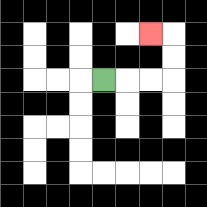{'start': '[4, 3]', 'end': '[6, 1]', 'path_directions': 'R,R,R,U,U,L', 'path_coordinates': '[[4, 3], [5, 3], [6, 3], [7, 3], [7, 2], [7, 1], [6, 1]]'}